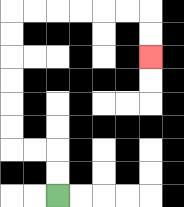{'start': '[2, 8]', 'end': '[6, 2]', 'path_directions': 'U,U,L,L,U,U,U,U,U,U,R,R,R,R,R,R,D,D', 'path_coordinates': '[[2, 8], [2, 7], [2, 6], [1, 6], [0, 6], [0, 5], [0, 4], [0, 3], [0, 2], [0, 1], [0, 0], [1, 0], [2, 0], [3, 0], [4, 0], [5, 0], [6, 0], [6, 1], [6, 2]]'}